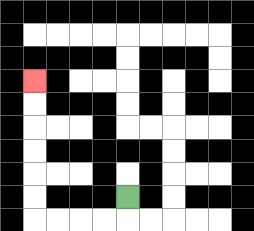{'start': '[5, 8]', 'end': '[1, 3]', 'path_directions': 'D,L,L,L,L,U,U,U,U,U,U', 'path_coordinates': '[[5, 8], [5, 9], [4, 9], [3, 9], [2, 9], [1, 9], [1, 8], [1, 7], [1, 6], [1, 5], [1, 4], [1, 3]]'}